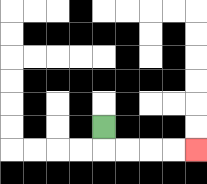{'start': '[4, 5]', 'end': '[8, 6]', 'path_directions': 'D,R,R,R,R', 'path_coordinates': '[[4, 5], [4, 6], [5, 6], [6, 6], [7, 6], [8, 6]]'}